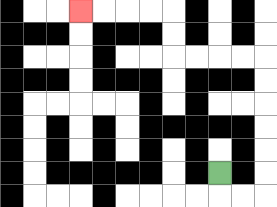{'start': '[9, 7]', 'end': '[3, 0]', 'path_directions': 'D,R,R,U,U,U,U,U,U,L,L,L,L,U,U,L,L,L,L', 'path_coordinates': '[[9, 7], [9, 8], [10, 8], [11, 8], [11, 7], [11, 6], [11, 5], [11, 4], [11, 3], [11, 2], [10, 2], [9, 2], [8, 2], [7, 2], [7, 1], [7, 0], [6, 0], [5, 0], [4, 0], [3, 0]]'}